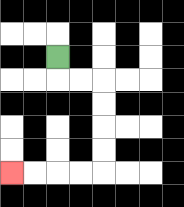{'start': '[2, 2]', 'end': '[0, 7]', 'path_directions': 'D,R,R,D,D,D,D,L,L,L,L', 'path_coordinates': '[[2, 2], [2, 3], [3, 3], [4, 3], [4, 4], [4, 5], [4, 6], [4, 7], [3, 7], [2, 7], [1, 7], [0, 7]]'}